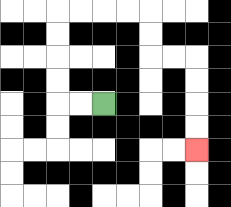{'start': '[4, 4]', 'end': '[8, 6]', 'path_directions': 'L,L,U,U,U,U,R,R,R,R,D,D,R,R,D,D,D,D', 'path_coordinates': '[[4, 4], [3, 4], [2, 4], [2, 3], [2, 2], [2, 1], [2, 0], [3, 0], [4, 0], [5, 0], [6, 0], [6, 1], [6, 2], [7, 2], [8, 2], [8, 3], [8, 4], [8, 5], [8, 6]]'}